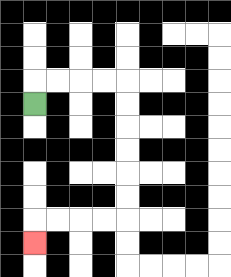{'start': '[1, 4]', 'end': '[1, 10]', 'path_directions': 'U,R,R,R,R,D,D,D,D,D,D,L,L,L,L,D', 'path_coordinates': '[[1, 4], [1, 3], [2, 3], [3, 3], [4, 3], [5, 3], [5, 4], [5, 5], [5, 6], [5, 7], [5, 8], [5, 9], [4, 9], [3, 9], [2, 9], [1, 9], [1, 10]]'}